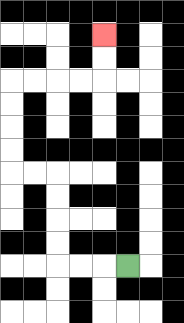{'start': '[5, 11]', 'end': '[4, 1]', 'path_directions': 'L,L,L,U,U,U,U,L,L,U,U,U,U,R,R,R,R,U,U', 'path_coordinates': '[[5, 11], [4, 11], [3, 11], [2, 11], [2, 10], [2, 9], [2, 8], [2, 7], [1, 7], [0, 7], [0, 6], [0, 5], [0, 4], [0, 3], [1, 3], [2, 3], [3, 3], [4, 3], [4, 2], [4, 1]]'}